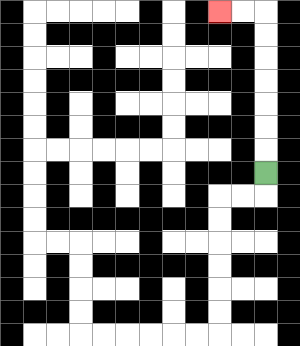{'start': '[11, 7]', 'end': '[9, 0]', 'path_directions': 'U,U,U,U,U,U,U,L,L', 'path_coordinates': '[[11, 7], [11, 6], [11, 5], [11, 4], [11, 3], [11, 2], [11, 1], [11, 0], [10, 0], [9, 0]]'}